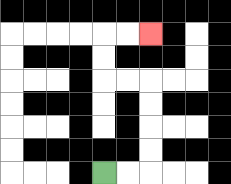{'start': '[4, 7]', 'end': '[6, 1]', 'path_directions': 'R,R,U,U,U,U,L,L,U,U,R,R', 'path_coordinates': '[[4, 7], [5, 7], [6, 7], [6, 6], [6, 5], [6, 4], [6, 3], [5, 3], [4, 3], [4, 2], [4, 1], [5, 1], [6, 1]]'}